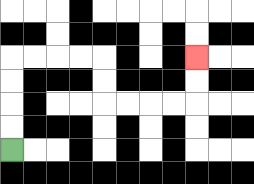{'start': '[0, 6]', 'end': '[8, 2]', 'path_directions': 'U,U,U,U,R,R,R,R,D,D,R,R,R,R,U,U', 'path_coordinates': '[[0, 6], [0, 5], [0, 4], [0, 3], [0, 2], [1, 2], [2, 2], [3, 2], [4, 2], [4, 3], [4, 4], [5, 4], [6, 4], [7, 4], [8, 4], [8, 3], [8, 2]]'}